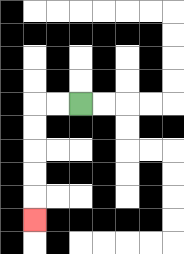{'start': '[3, 4]', 'end': '[1, 9]', 'path_directions': 'L,L,D,D,D,D,D', 'path_coordinates': '[[3, 4], [2, 4], [1, 4], [1, 5], [1, 6], [1, 7], [1, 8], [1, 9]]'}